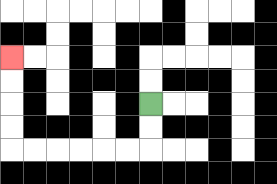{'start': '[6, 4]', 'end': '[0, 2]', 'path_directions': 'D,D,L,L,L,L,L,L,U,U,U,U', 'path_coordinates': '[[6, 4], [6, 5], [6, 6], [5, 6], [4, 6], [3, 6], [2, 6], [1, 6], [0, 6], [0, 5], [0, 4], [0, 3], [0, 2]]'}